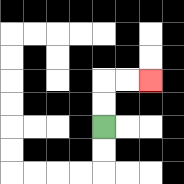{'start': '[4, 5]', 'end': '[6, 3]', 'path_directions': 'U,U,R,R', 'path_coordinates': '[[4, 5], [4, 4], [4, 3], [5, 3], [6, 3]]'}